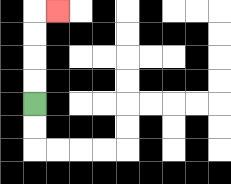{'start': '[1, 4]', 'end': '[2, 0]', 'path_directions': 'U,U,U,U,R', 'path_coordinates': '[[1, 4], [1, 3], [1, 2], [1, 1], [1, 0], [2, 0]]'}